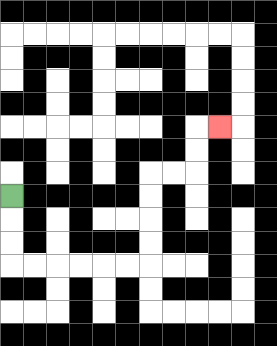{'start': '[0, 8]', 'end': '[9, 5]', 'path_directions': 'D,D,D,R,R,R,R,R,R,U,U,U,U,R,R,U,U,R', 'path_coordinates': '[[0, 8], [0, 9], [0, 10], [0, 11], [1, 11], [2, 11], [3, 11], [4, 11], [5, 11], [6, 11], [6, 10], [6, 9], [6, 8], [6, 7], [7, 7], [8, 7], [8, 6], [8, 5], [9, 5]]'}